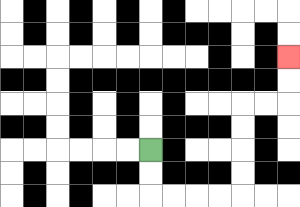{'start': '[6, 6]', 'end': '[12, 2]', 'path_directions': 'D,D,R,R,R,R,U,U,U,U,R,R,U,U', 'path_coordinates': '[[6, 6], [6, 7], [6, 8], [7, 8], [8, 8], [9, 8], [10, 8], [10, 7], [10, 6], [10, 5], [10, 4], [11, 4], [12, 4], [12, 3], [12, 2]]'}